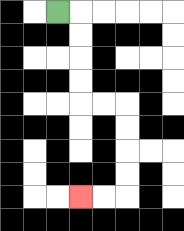{'start': '[2, 0]', 'end': '[3, 8]', 'path_directions': 'R,D,D,D,D,R,R,D,D,D,D,L,L', 'path_coordinates': '[[2, 0], [3, 0], [3, 1], [3, 2], [3, 3], [3, 4], [4, 4], [5, 4], [5, 5], [5, 6], [5, 7], [5, 8], [4, 8], [3, 8]]'}